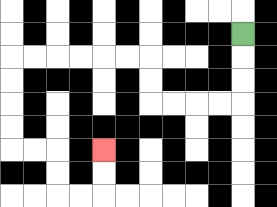{'start': '[10, 1]', 'end': '[4, 6]', 'path_directions': 'D,D,D,L,L,L,L,U,U,L,L,L,L,L,L,D,D,D,D,R,R,D,D,R,R,U,U', 'path_coordinates': '[[10, 1], [10, 2], [10, 3], [10, 4], [9, 4], [8, 4], [7, 4], [6, 4], [6, 3], [6, 2], [5, 2], [4, 2], [3, 2], [2, 2], [1, 2], [0, 2], [0, 3], [0, 4], [0, 5], [0, 6], [1, 6], [2, 6], [2, 7], [2, 8], [3, 8], [4, 8], [4, 7], [4, 6]]'}